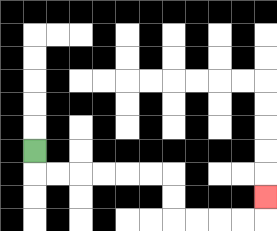{'start': '[1, 6]', 'end': '[11, 8]', 'path_directions': 'D,R,R,R,R,R,R,D,D,R,R,R,R,U', 'path_coordinates': '[[1, 6], [1, 7], [2, 7], [3, 7], [4, 7], [5, 7], [6, 7], [7, 7], [7, 8], [7, 9], [8, 9], [9, 9], [10, 9], [11, 9], [11, 8]]'}